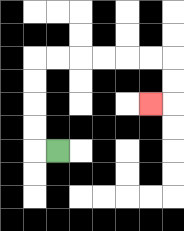{'start': '[2, 6]', 'end': '[6, 4]', 'path_directions': 'L,U,U,U,U,R,R,R,R,R,R,D,D,L', 'path_coordinates': '[[2, 6], [1, 6], [1, 5], [1, 4], [1, 3], [1, 2], [2, 2], [3, 2], [4, 2], [5, 2], [6, 2], [7, 2], [7, 3], [7, 4], [6, 4]]'}